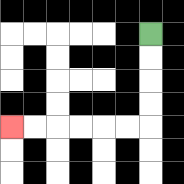{'start': '[6, 1]', 'end': '[0, 5]', 'path_directions': 'D,D,D,D,L,L,L,L,L,L', 'path_coordinates': '[[6, 1], [6, 2], [6, 3], [6, 4], [6, 5], [5, 5], [4, 5], [3, 5], [2, 5], [1, 5], [0, 5]]'}